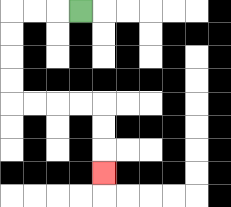{'start': '[3, 0]', 'end': '[4, 7]', 'path_directions': 'L,L,L,D,D,D,D,R,R,R,R,D,D,D', 'path_coordinates': '[[3, 0], [2, 0], [1, 0], [0, 0], [0, 1], [0, 2], [0, 3], [0, 4], [1, 4], [2, 4], [3, 4], [4, 4], [4, 5], [4, 6], [4, 7]]'}